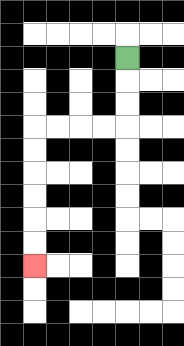{'start': '[5, 2]', 'end': '[1, 11]', 'path_directions': 'D,D,D,L,L,L,L,D,D,D,D,D,D', 'path_coordinates': '[[5, 2], [5, 3], [5, 4], [5, 5], [4, 5], [3, 5], [2, 5], [1, 5], [1, 6], [1, 7], [1, 8], [1, 9], [1, 10], [1, 11]]'}